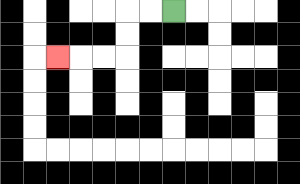{'start': '[7, 0]', 'end': '[2, 2]', 'path_directions': 'L,L,D,D,L,L,L', 'path_coordinates': '[[7, 0], [6, 0], [5, 0], [5, 1], [5, 2], [4, 2], [3, 2], [2, 2]]'}